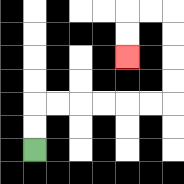{'start': '[1, 6]', 'end': '[5, 2]', 'path_directions': 'U,U,R,R,R,R,R,R,U,U,U,U,L,L,D,D', 'path_coordinates': '[[1, 6], [1, 5], [1, 4], [2, 4], [3, 4], [4, 4], [5, 4], [6, 4], [7, 4], [7, 3], [7, 2], [7, 1], [7, 0], [6, 0], [5, 0], [5, 1], [5, 2]]'}